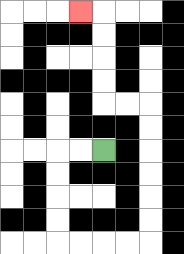{'start': '[4, 6]', 'end': '[3, 0]', 'path_directions': 'L,L,D,D,D,D,R,R,R,R,U,U,U,U,U,U,L,L,U,U,U,U,L', 'path_coordinates': '[[4, 6], [3, 6], [2, 6], [2, 7], [2, 8], [2, 9], [2, 10], [3, 10], [4, 10], [5, 10], [6, 10], [6, 9], [6, 8], [6, 7], [6, 6], [6, 5], [6, 4], [5, 4], [4, 4], [4, 3], [4, 2], [4, 1], [4, 0], [3, 0]]'}